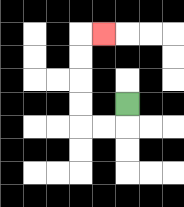{'start': '[5, 4]', 'end': '[4, 1]', 'path_directions': 'D,L,L,U,U,U,U,R', 'path_coordinates': '[[5, 4], [5, 5], [4, 5], [3, 5], [3, 4], [3, 3], [3, 2], [3, 1], [4, 1]]'}